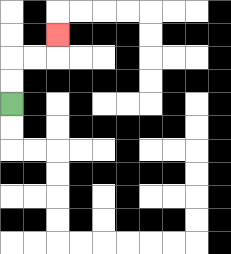{'start': '[0, 4]', 'end': '[2, 1]', 'path_directions': 'U,U,R,R,U', 'path_coordinates': '[[0, 4], [0, 3], [0, 2], [1, 2], [2, 2], [2, 1]]'}